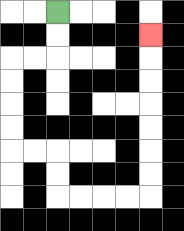{'start': '[2, 0]', 'end': '[6, 1]', 'path_directions': 'D,D,L,L,D,D,D,D,R,R,D,D,R,R,R,R,U,U,U,U,U,U,U', 'path_coordinates': '[[2, 0], [2, 1], [2, 2], [1, 2], [0, 2], [0, 3], [0, 4], [0, 5], [0, 6], [1, 6], [2, 6], [2, 7], [2, 8], [3, 8], [4, 8], [5, 8], [6, 8], [6, 7], [6, 6], [6, 5], [6, 4], [6, 3], [6, 2], [6, 1]]'}